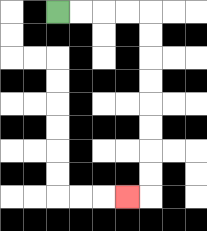{'start': '[2, 0]', 'end': '[5, 8]', 'path_directions': 'R,R,R,R,D,D,D,D,D,D,D,D,L', 'path_coordinates': '[[2, 0], [3, 0], [4, 0], [5, 0], [6, 0], [6, 1], [6, 2], [6, 3], [6, 4], [6, 5], [6, 6], [6, 7], [6, 8], [5, 8]]'}